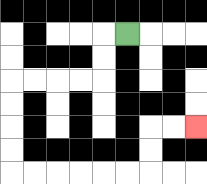{'start': '[5, 1]', 'end': '[8, 5]', 'path_directions': 'L,D,D,L,L,L,L,D,D,D,D,R,R,R,R,R,R,U,U,R,R', 'path_coordinates': '[[5, 1], [4, 1], [4, 2], [4, 3], [3, 3], [2, 3], [1, 3], [0, 3], [0, 4], [0, 5], [0, 6], [0, 7], [1, 7], [2, 7], [3, 7], [4, 7], [5, 7], [6, 7], [6, 6], [6, 5], [7, 5], [8, 5]]'}